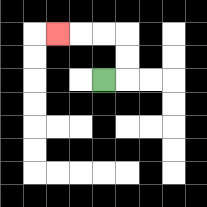{'start': '[4, 3]', 'end': '[2, 1]', 'path_directions': 'R,U,U,L,L,L', 'path_coordinates': '[[4, 3], [5, 3], [5, 2], [5, 1], [4, 1], [3, 1], [2, 1]]'}